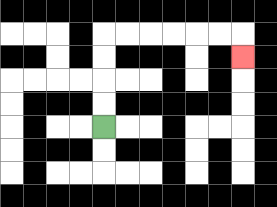{'start': '[4, 5]', 'end': '[10, 2]', 'path_directions': 'U,U,U,U,R,R,R,R,R,R,D', 'path_coordinates': '[[4, 5], [4, 4], [4, 3], [4, 2], [4, 1], [5, 1], [6, 1], [7, 1], [8, 1], [9, 1], [10, 1], [10, 2]]'}